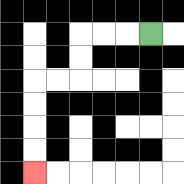{'start': '[6, 1]', 'end': '[1, 7]', 'path_directions': 'L,L,L,D,D,L,L,D,D,D,D', 'path_coordinates': '[[6, 1], [5, 1], [4, 1], [3, 1], [3, 2], [3, 3], [2, 3], [1, 3], [1, 4], [1, 5], [1, 6], [1, 7]]'}